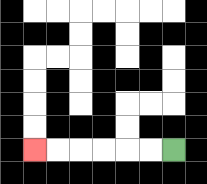{'start': '[7, 6]', 'end': '[1, 6]', 'path_directions': 'L,L,L,L,L,L', 'path_coordinates': '[[7, 6], [6, 6], [5, 6], [4, 6], [3, 6], [2, 6], [1, 6]]'}